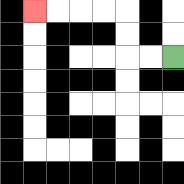{'start': '[7, 2]', 'end': '[1, 0]', 'path_directions': 'L,L,U,U,L,L,L,L', 'path_coordinates': '[[7, 2], [6, 2], [5, 2], [5, 1], [5, 0], [4, 0], [3, 0], [2, 0], [1, 0]]'}